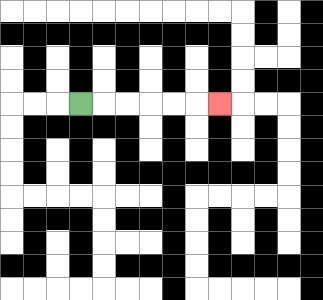{'start': '[3, 4]', 'end': '[9, 4]', 'path_directions': 'R,R,R,R,R,R', 'path_coordinates': '[[3, 4], [4, 4], [5, 4], [6, 4], [7, 4], [8, 4], [9, 4]]'}